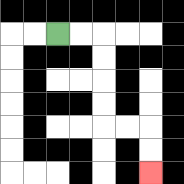{'start': '[2, 1]', 'end': '[6, 7]', 'path_directions': 'R,R,D,D,D,D,R,R,D,D', 'path_coordinates': '[[2, 1], [3, 1], [4, 1], [4, 2], [4, 3], [4, 4], [4, 5], [5, 5], [6, 5], [6, 6], [6, 7]]'}